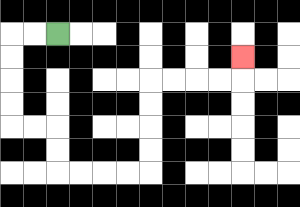{'start': '[2, 1]', 'end': '[10, 2]', 'path_directions': 'L,L,D,D,D,D,R,R,D,D,R,R,R,R,U,U,U,U,R,R,R,R,U', 'path_coordinates': '[[2, 1], [1, 1], [0, 1], [0, 2], [0, 3], [0, 4], [0, 5], [1, 5], [2, 5], [2, 6], [2, 7], [3, 7], [4, 7], [5, 7], [6, 7], [6, 6], [6, 5], [6, 4], [6, 3], [7, 3], [8, 3], [9, 3], [10, 3], [10, 2]]'}